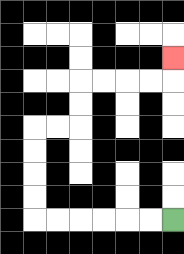{'start': '[7, 9]', 'end': '[7, 2]', 'path_directions': 'L,L,L,L,L,L,U,U,U,U,R,R,U,U,R,R,R,R,U', 'path_coordinates': '[[7, 9], [6, 9], [5, 9], [4, 9], [3, 9], [2, 9], [1, 9], [1, 8], [1, 7], [1, 6], [1, 5], [2, 5], [3, 5], [3, 4], [3, 3], [4, 3], [5, 3], [6, 3], [7, 3], [7, 2]]'}